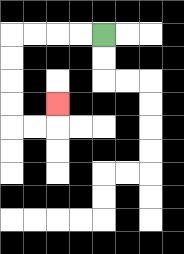{'start': '[4, 1]', 'end': '[2, 4]', 'path_directions': 'L,L,L,L,D,D,D,D,R,R,U', 'path_coordinates': '[[4, 1], [3, 1], [2, 1], [1, 1], [0, 1], [0, 2], [0, 3], [0, 4], [0, 5], [1, 5], [2, 5], [2, 4]]'}